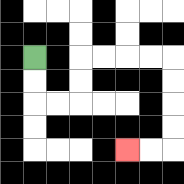{'start': '[1, 2]', 'end': '[5, 6]', 'path_directions': 'D,D,R,R,U,U,R,R,R,R,D,D,D,D,L,L', 'path_coordinates': '[[1, 2], [1, 3], [1, 4], [2, 4], [3, 4], [3, 3], [3, 2], [4, 2], [5, 2], [6, 2], [7, 2], [7, 3], [7, 4], [7, 5], [7, 6], [6, 6], [5, 6]]'}